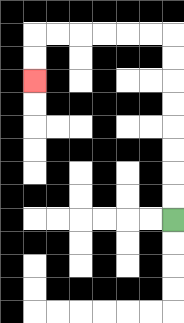{'start': '[7, 9]', 'end': '[1, 3]', 'path_directions': 'U,U,U,U,U,U,U,U,L,L,L,L,L,L,D,D', 'path_coordinates': '[[7, 9], [7, 8], [7, 7], [7, 6], [7, 5], [7, 4], [7, 3], [7, 2], [7, 1], [6, 1], [5, 1], [4, 1], [3, 1], [2, 1], [1, 1], [1, 2], [1, 3]]'}